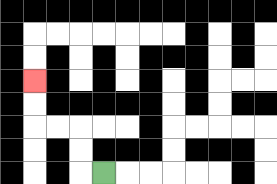{'start': '[4, 7]', 'end': '[1, 3]', 'path_directions': 'L,U,U,L,L,U,U', 'path_coordinates': '[[4, 7], [3, 7], [3, 6], [3, 5], [2, 5], [1, 5], [1, 4], [1, 3]]'}